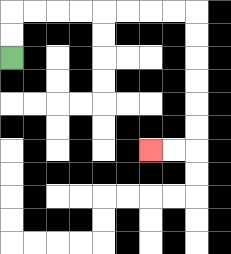{'start': '[0, 2]', 'end': '[6, 6]', 'path_directions': 'U,U,R,R,R,R,R,R,R,R,D,D,D,D,D,D,L,L', 'path_coordinates': '[[0, 2], [0, 1], [0, 0], [1, 0], [2, 0], [3, 0], [4, 0], [5, 0], [6, 0], [7, 0], [8, 0], [8, 1], [8, 2], [8, 3], [8, 4], [8, 5], [8, 6], [7, 6], [6, 6]]'}